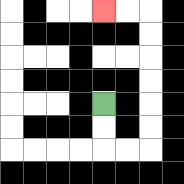{'start': '[4, 4]', 'end': '[4, 0]', 'path_directions': 'D,D,R,R,U,U,U,U,U,U,L,L', 'path_coordinates': '[[4, 4], [4, 5], [4, 6], [5, 6], [6, 6], [6, 5], [6, 4], [6, 3], [6, 2], [6, 1], [6, 0], [5, 0], [4, 0]]'}